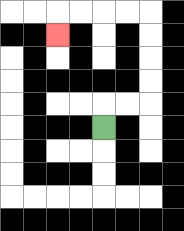{'start': '[4, 5]', 'end': '[2, 1]', 'path_directions': 'U,R,R,U,U,U,U,L,L,L,L,D', 'path_coordinates': '[[4, 5], [4, 4], [5, 4], [6, 4], [6, 3], [6, 2], [6, 1], [6, 0], [5, 0], [4, 0], [3, 0], [2, 0], [2, 1]]'}